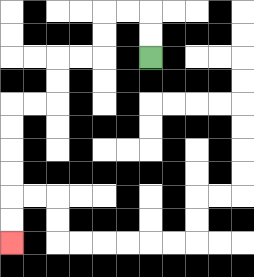{'start': '[6, 2]', 'end': '[0, 10]', 'path_directions': 'U,U,L,L,D,D,L,L,D,D,L,L,D,D,D,D,D,D', 'path_coordinates': '[[6, 2], [6, 1], [6, 0], [5, 0], [4, 0], [4, 1], [4, 2], [3, 2], [2, 2], [2, 3], [2, 4], [1, 4], [0, 4], [0, 5], [0, 6], [0, 7], [0, 8], [0, 9], [0, 10]]'}